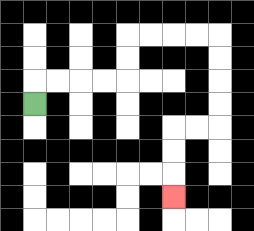{'start': '[1, 4]', 'end': '[7, 8]', 'path_directions': 'U,R,R,R,R,U,U,R,R,R,R,D,D,D,D,L,L,D,D,D', 'path_coordinates': '[[1, 4], [1, 3], [2, 3], [3, 3], [4, 3], [5, 3], [5, 2], [5, 1], [6, 1], [7, 1], [8, 1], [9, 1], [9, 2], [9, 3], [9, 4], [9, 5], [8, 5], [7, 5], [7, 6], [7, 7], [7, 8]]'}